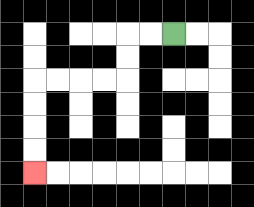{'start': '[7, 1]', 'end': '[1, 7]', 'path_directions': 'L,L,D,D,L,L,L,L,D,D,D,D', 'path_coordinates': '[[7, 1], [6, 1], [5, 1], [5, 2], [5, 3], [4, 3], [3, 3], [2, 3], [1, 3], [1, 4], [1, 5], [1, 6], [1, 7]]'}